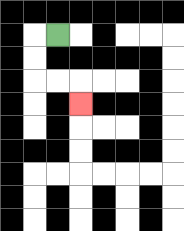{'start': '[2, 1]', 'end': '[3, 4]', 'path_directions': 'L,D,D,R,R,D', 'path_coordinates': '[[2, 1], [1, 1], [1, 2], [1, 3], [2, 3], [3, 3], [3, 4]]'}